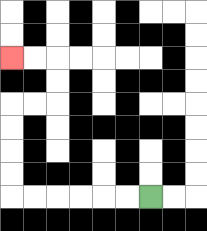{'start': '[6, 8]', 'end': '[0, 2]', 'path_directions': 'L,L,L,L,L,L,U,U,U,U,R,R,U,U,L,L', 'path_coordinates': '[[6, 8], [5, 8], [4, 8], [3, 8], [2, 8], [1, 8], [0, 8], [0, 7], [0, 6], [0, 5], [0, 4], [1, 4], [2, 4], [2, 3], [2, 2], [1, 2], [0, 2]]'}